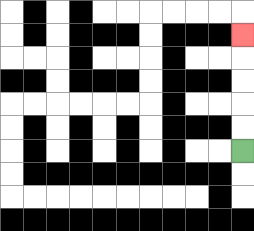{'start': '[10, 6]', 'end': '[10, 1]', 'path_directions': 'U,U,U,U,U', 'path_coordinates': '[[10, 6], [10, 5], [10, 4], [10, 3], [10, 2], [10, 1]]'}